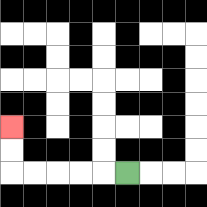{'start': '[5, 7]', 'end': '[0, 5]', 'path_directions': 'L,L,L,L,L,U,U', 'path_coordinates': '[[5, 7], [4, 7], [3, 7], [2, 7], [1, 7], [0, 7], [0, 6], [0, 5]]'}